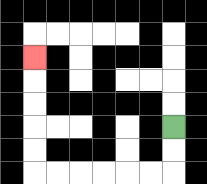{'start': '[7, 5]', 'end': '[1, 2]', 'path_directions': 'D,D,L,L,L,L,L,L,U,U,U,U,U', 'path_coordinates': '[[7, 5], [7, 6], [7, 7], [6, 7], [5, 7], [4, 7], [3, 7], [2, 7], [1, 7], [1, 6], [1, 5], [1, 4], [1, 3], [1, 2]]'}